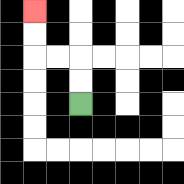{'start': '[3, 4]', 'end': '[1, 0]', 'path_directions': 'U,U,L,L,U,U', 'path_coordinates': '[[3, 4], [3, 3], [3, 2], [2, 2], [1, 2], [1, 1], [1, 0]]'}